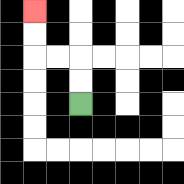{'start': '[3, 4]', 'end': '[1, 0]', 'path_directions': 'U,U,L,L,U,U', 'path_coordinates': '[[3, 4], [3, 3], [3, 2], [2, 2], [1, 2], [1, 1], [1, 0]]'}